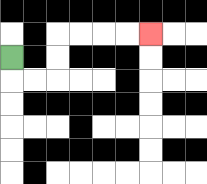{'start': '[0, 2]', 'end': '[6, 1]', 'path_directions': 'D,R,R,U,U,R,R,R,R', 'path_coordinates': '[[0, 2], [0, 3], [1, 3], [2, 3], [2, 2], [2, 1], [3, 1], [4, 1], [5, 1], [6, 1]]'}